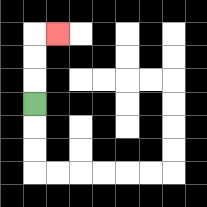{'start': '[1, 4]', 'end': '[2, 1]', 'path_directions': 'U,U,U,R', 'path_coordinates': '[[1, 4], [1, 3], [1, 2], [1, 1], [2, 1]]'}